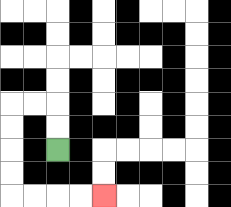{'start': '[2, 6]', 'end': '[4, 8]', 'path_directions': 'U,U,L,L,D,D,D,D,R,R,R,R', 'path_coordinates': '[[2, 6], [2, 5], [2, 4], [1, 4], [0, 4], [0, 5], [0, 6], [0, 7], [0, 8], [1, 8], [2, 8], [3, 8], [4, 8]]'}